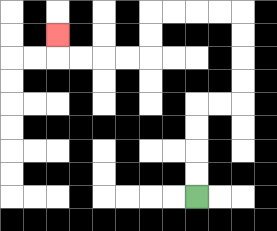{'start': '[8, 8]', 'end': '[2, 1]', 'path_directions': 'U,U,U,U,R,R,U,U,U,U,L,L,L,L,D,D,L,L,L,L,U', 'path_coordinates': '[[8, 8], [8, 7], [8, 6], [8, 5], [8, 4], [9, 4], [10, 4], [10, 3], [10, 2], [10, 1], [10, 0], [9, 0], [8, 0], [7, 0], [6, 0], [6, 1], [6, 2], [5, 2], [4, 2], [3, 2], [2, 2], [2, 1]]'}